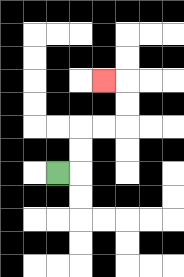{'start': '[2, 7]', 'end': '[4, 3]', 'path_directions': 'R,U,U,R,R,U,U,L', 'path_coordinates': '[[2, 7], [3, 7], [3, 6], [3, 5], [4, 5], [5, 5], [5, 4], [5, 3], [4, 3]]'}